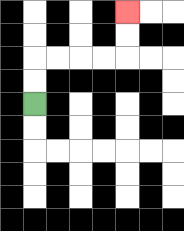{'start': '[1, 4]', 'end': '[5, 0]', 'path_directions': 'U,U,R,R,R,R,U,U', 'path_coordinates': '[[1, 4], [1, 3], [1, 2], [2, 2], [3, 2], [4, 2], [5, 2], [5, 1], [5, 0]]'}